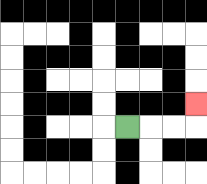{'start': '[5, 5]', 'end': '[8, 4]', 'path_directions': 'R,R,R,U', 'path_coordinates': '[[5, 5], [6, 5], [7, 5], [8, 5], [8, 4]]'}